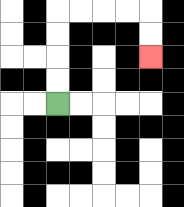{'start': '[2, 4]', 'end': '[6, 2]', 'path_directions': 'U,U,U,U,R,R,R,R,D,D', 'path_coordinates': '[[2, 4], [2, 3], [2, 2], [2, 1], [2, 0], [3, 0], [4, 0], [5, 0], [6, 0], [6, 1], [6, 2]]'}